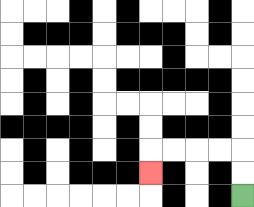{'start': '[10, 8]', 'end': '[6, 7]', 'path_directions': 'U,U,L,L,L,L,D', 'path_coordinates': '[[10, 8], [10, 7], [10, 6], [9, 6], [8, 6], [7, 6], [6, 6], [6, 7]]'}